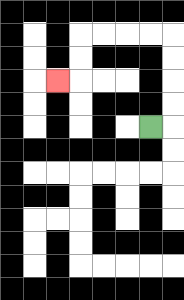{'start': '[6, 5]', 'end': '[2, 3]', 'path_directions': 'R,U,U,U,U,L,L,L,L,D,D,L', 'path_coordinates': '[[6, 5], [7, 5], [7, 4], [7, 3], [7, 2], [7, 1], [6, 1], [5, 1], [4, 1], [3, 1], [3, 2], [3, 3], [2, 3]]'}